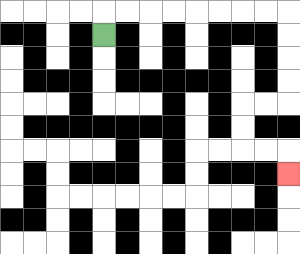{'start': '[4, 1]', 'end': '[12, 7]', 'path_directions': 'U,R,R,R,R,R,R,R,R,D,D,D,D,L,L,D,D,R,R,D', 'path_coordinates': '[[4, 1], [4, 0], [5, 0], [6, 0], [7, 0], [8, 0], [9, 0], [10, 0], [11, 0], [12, 0], [12, 1], [12, 2], [12, 3], [12, 4], [11, 4], [10, 4], [10, 5], [10, 6], [11, 6], [12, 6], [12, 7]]'}